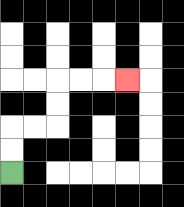{'start': '[0, 7]', 'end': '[5, 3]', 'path_directions': 'U,U,R,R,U,U,R,R,R', 'path_coordinates': '[[0, 7], [0, 6], [0, 5], [1, 5], [2, 5], [2, 4], [2, 3], [3, 3], [4, 3], [5, 3]]'}